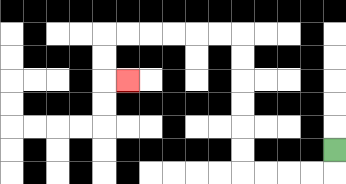{'start': '[14, 6]', 'end': '[5, 3]', 'path_directions': 'D,L,L,L,L,U,U,U,U,U,U,L,L,L,L,L,L,D,D,R', 'path_coordinates': '[[14, 6], [14, 7], [13, 7], [12, 7], [11, 7], [10, 7], [10, 6], [10, 5], [10, 4], [10, 3], [10, 2], [10, 1], [9, 1], [8, 1], [7, 1], [6, 1], [5, 1], [4, 1], [4, 2], [4, 3], [5, 3]]'}